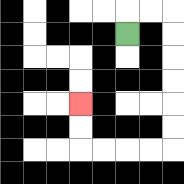{'start': '[5, 1]', 'end': '[3, 4]', 'path_directions': 'U,R,R,D,D,D,D,D,D,L,L,L,L,U,U', 'path_coordinates': '[[5, 1], [5, 0], [6, 0], [7, 0], [7, 1], [7, 2], [7, 3], [7, 4], [7, 5], [7, 6], [6, 6], [5, 6], [4, 6], [3, 6], [3, 5], [3, 4]]'}